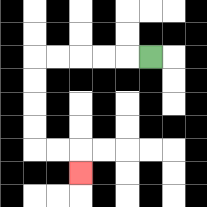{'start': '[6, 2]', 'end': '[3, 7]', 'path_directions': 'L,L,L,L,L,D,D,D,D,R,R,D', 'path_coordinates': '[[6, 2], [5, 2], [4, 2], [3, 2], [2, 2], [1, 2], [1, 3], [1, 4], [1, 5], [1, 6], [2, 6], [3, 6], [3, 7]]'}